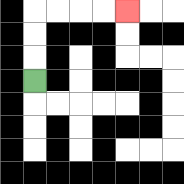{'start': '[1, 3]', 'end': '[5, 0]', 'path_directions': 'U,U,U,R,R,R,R', 'path_coordinates': '[[1, 3], [1, 2], [1, 1], [1, 0], [2, 0], [3, 0], [4, 0], [5, 0]]'}